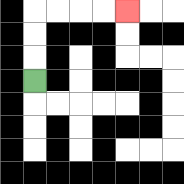{'start': '[1, 3]', 'end': '[5, 0]', 'path_directions': 'U,U,U,R,R,R,R', 'path_coordinates': '[[1, 3], [1, 2], [1, 1], [1, 0], [2, 0], [3, 0], [4, 0], [5, 0]]'}